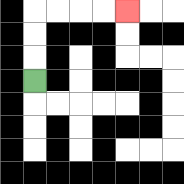{'start': '[1, 3]', 'end': '[5, 0]', 'path_directions': 'U,U,U,R,R,R,R', 'path_coordinates': '[[1, 3], [1, 2], [1, 1], [1, 0], [2, 0], [3, 0], [4, 0], [5, 0]]'}